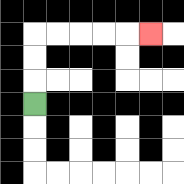{'start': '[1, 4]', 'end': '[6, 1]', 'path_directions': 'U,U,U,R,R,R,R,R', 'path_coordinates': '[[1, 4], [1, 3], [1, 2], [1, 1], [2, 1], [3, 1], [4, 1], [5, 1], [6, 1]]'}